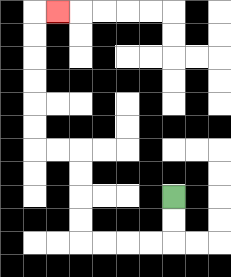{'start': '[7, 8]', 'end': '[2, 0]', 'path_directions': 'D,D,L,L,L,L,U,U,U,U,L,L,U,U,U,U,U,U,R', 'path_coordinates': '[[7, 8], [7, 9], [7, 10], [6, 10], [5, 10], [4, 10], [3, 10], [3, 9], [3, 8], [3, 7], [3, 6], [2, 6], [1, 6], [1, 5], [1, 4], [1, 3], [1, 2], [1, 1], [1, 0], [2, 0]]'}